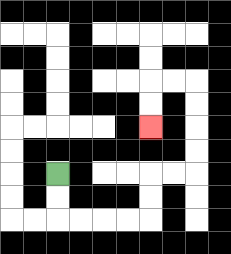{'start': '[2, 7]', 'end': '[6, 5]', 'path_directions': 'D,D,R,R,R,R,U,U,R,R,U,U,U,U,L,L,D,D', 'path_coordinates': '[[2, 7], [2, 8], [2, 9], [3, 9], [4, 9], [5, 9], [6, 9], [6, 8], [6, 7], [7, 7], [8, 7], [8, 6], [8, 5], [8, 4], [8, 3], [7, 3], [6, 3], [6, 4], [6, 5]]'}